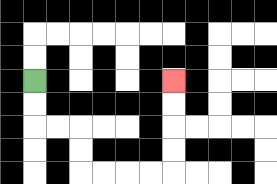{'start': '[1, 3]', 'end': '[7, 3]', 'path_directions': 'D,D,R,R,D,D,R,R,R,R,U,U,U,U', 'path_coordinates': '[[1, 3], [1, 4], [1, 5], [2, 5], [3, 5], [3, 6], [3, 7], [4, 7], [5, 7], [6, 7], [7, 7], [7, 6], [7, 5], [7, 4], [7, 3]]'}